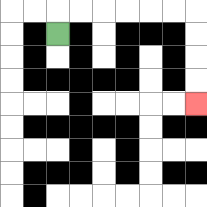{'start': '[2, 1]', 'end': '[8, 4]', 'path_directions': 'U,R,R,R,R,R,R,D,D,D,D', 'path_coordinates': '[[2, 1], [2, 0], [3, 0], [4, 0], [5, 0], [6, 0], [7, 0], [8, 0], [8, 1], [8, 2], [8, 3], [8, 4]]'}